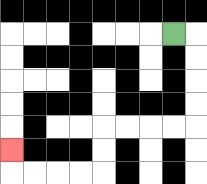{'start': '[7, 1]', 'end': '[0, 6]', 'path_directions': 'R,D,D,D,D,L,L,L,L,D,D,L,L,L,L,U', 'path_coordinates': '[[7, 1], [8, 1], [8, 2], [8, 3], [8, 4], [8, 5], [7, 5], [6, 5], [5, 5], [4, 5], [4, 6], [4, 7], [3, 7], [2, 7], [1, 7], [0, 7], [0, 6]]'}